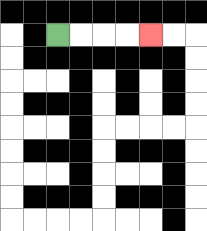{'start': '[2, 1]', 'end': '[6, 1]', 'path_directions': 'R,R,R,R', 'path_coordinates': '[[2, 1], [3, 1], [4, 1], [5, 1], [6, 1]]'}